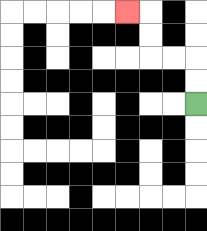{'start': '[8, 4]', 'end': '[5, 0]', 'path_directions': 'U,U,L,L,U,U,L', 'path_coordinates': '[[8, 4], [8, 3], [8, 2], [7, 2], [6, 2], [6, 1], [6, 0], [5, 0]]'}